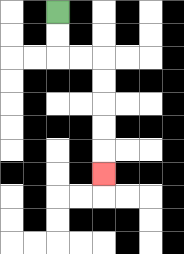{'start': '[2, 0]', 'end': '[4, 7]', 'path_directions': 'D,D,R,R,D,D,D,D,D', 'path_coordinates': '[[2, 0], [2, 1], [2, 2], [3, 2], [4, 2], [4, 3], [4, 4], [4, 5], [4, 6], [4, 7]]'}